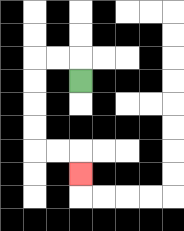{'start': '[3, 3]', 'end': '[3, 7]', 'path_directions': 'U,L,L,D,D,D,D,R,R,D', 'path_coordinates': '[[3, 3], [3, 2], [2, 2], [1, 2], [1, 3], [1, 4], [1, 5], [1, 6], [2, 6], [3, 6], [3, 7]]'}